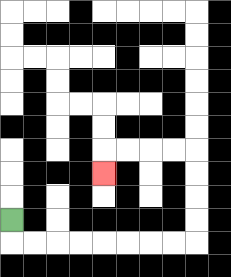{'start': '[0, 9]', 'end': '[4, 7]', 'path_directions': 'D,R,R,R,R,R,R,R,R,U,U,U,U,L,L,L,L,D', 'path_coordinates': '[[0, 9], [0, 10], [1, 10], [2, 10], [3, 10], [4, 10], [5, 10], [6, 10], [7, 10], [8, 10], [8, 9], [8, 8], [8, 7], [8, 6], [7, 6], [6, 6], [5, 6], [4, 6], [4, 7]]'}